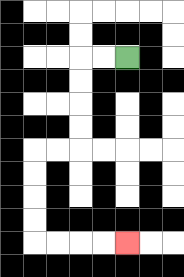{'start': '[5, 2]', 'end': '[5, 10]', 'path_directions': 'L,L,D,D,D,D,L,L,D,D,D,D,R,R,R,R', 'path_coordinates': '[[5, 2], [4, 2], [3, 2], [3, 3], [3, 4], [3, 5], [3, 6], [2, 6], [1, 6], [1, 7], [1, 8], [1, 9], [1, 10], [2, 10], [3, 10], [4, 10], [5, 10]]'}